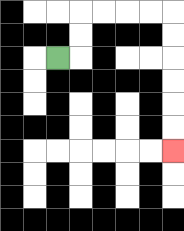{'start': '[2, 2]', 'end': '[7, 6]', 'path_directions': 'R,U,U,R,R,R,R,D,D,D,D,D,D', 'path_coordinates': '[[2, 2], [3, 2], [3, 1], [3, 0], [4, 0], [5, 0], [6, 0], [7, 0], [7, 1], [7, 2], [7, 3], [7, 4], [7, 5], [7, 6]]'}